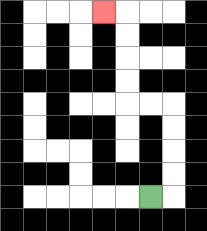{'start': '[6, 8]', 'end': '[4, 0]', 'path_directions': 'R,U,U,U,U,L,L,U,U,U,U,L', 'path_coordinates': '[[6, 8], [7, 8], [7, 7], [7, 6], [7, 5], [7, 4], [6, 4], [5, 4], [5, 3], [5, 2], [5, 1], [5, 0], [4, 0]]'}